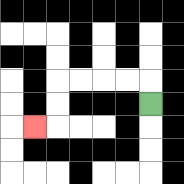{'start': '[6, 4]', 'end': '[1, 5]', 'path_directions': 'U,L,L,L,L,D,D,L', 'path_coordinates': '[[6, 4], [6, 3], [5, 3], [4, 3], [3, 3], [2, 3], [2, 4], [2, 5], [1, 5]]'}